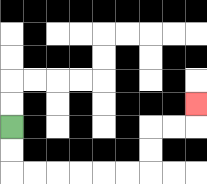{'start': '[0, 5]', 'end': '[8, 4]', 'path_directions': 'D,D,R,R,R,R,R,R,U,U,R,R,U', 'path_coordinates': '[[0, 5], [0, 6], [0, 7], [1, 7], [2, 7], [3, 7], [4, 7], [5, 7], [6, 7], [6, 6], [6, 5], [7, 5], [8, 5], [8, 4]]'}